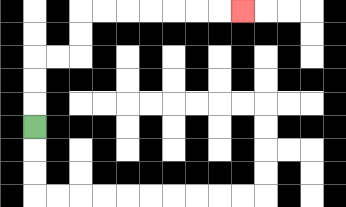{'start': '[1, 5]', 'end': '[10, 0]', 'path_directions': 'U,U,U,R,R,U,U,R,R,R,R,R,R,R', 'path_coordinates': '[[1, 5], [1, 4], [1, 3], [1, 2], [2, 2], [3, 2], [3, 1], [3, 0], [4, 0], [5, 0], [6, 0], [7, 0], [8, 0], [9, 0], [10, 0]]'}